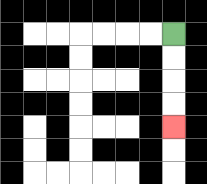{'start': '[7, 1]', 'end': '[7, 5]', 'path_directions': 'D,D,D,D', 'path_coordinates': '[[7, 1], [7, 2], [7, 3], [7, 4], [7, 5]]'}